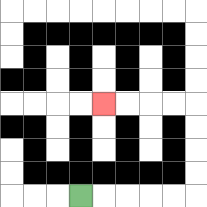{'start': '[3, 8]', 'end': '[4, 4]', 'path_directions': 'R,R,R,R,R,U,U,U,U,L,L,L,L', 'path_coordinates': '[[3, 8], [4, 8], [5, 8], [6, 8], [7, 8], [8, 8], [8, 7], [8, 6], [8, 5], [8, 4], [7, 4], [6, 4], [5, 4], [4, 4]]'}